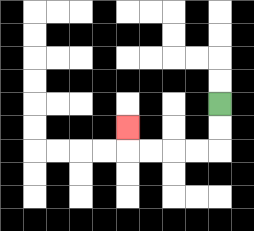{'start': '[9, 4]', 'end': '[5, 5]', 'path_directions': 'D,D,L,L,L,L,U', 'path_coordinates': '[[9, 4], [9, 5], [9, 6], [8, 6], [7, 6], [6, 6], [5, 6], [5, 5]]'}